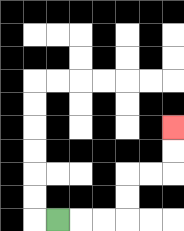{'start': '[2, 9]', 'end': '[7, 5]', 'path_directions': 'R,R,R,U,U,R,R,U,U', 'path_coordinates': '[[2, 9], [3, 9], [4, 9], [5, 9], [5, 8], [5, 7], [6, 7], [7, 7], [7, 6], [7, 5]]'}